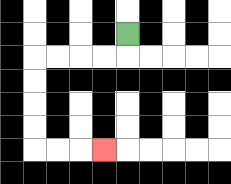{'start': '[5, 1]', 'end': '[4, 6]', 'path_directions': 'D,L,L,L,L,D,D,D,D,R,R,R', 'path_coordinates': '[[5, 1], [5, 2], [4, 2], [3, 2], [2, 2], [1, 2], [1, 3], [1, 4], [1, 5], [1, 6], [2, 6], [3, 6], [4, 6]]'}